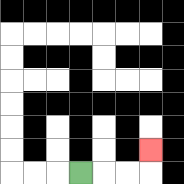{'start': '[3, 7]', 'end': '[6, 6]', 'path_directions': 'R,R,R,U', 'path_coordinates': '[[3, 7], [4, 7], [5, 7], [6, 7], [6, 6]]'}